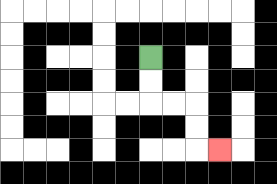{'start': '[6, 2]', 'end': '[9, 6]', 'path_directions': 'D,D,R,R,D,D,R', 'path_coordinates': '[[6, 2], [6, 3], [6, 4], [7, 4], [8, 4], [8, 5], [8, 6], [9, 6]]'}